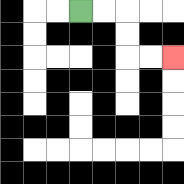{'start': '[3, 0]', 'end': '[7, 2]', 'path_directions': 'R,R,D,D,R,R', 'path_coordinates': '[[3, 0], [4, 0], [5, 0], [5, 1], [5, 2], [6, 2], [7, 2]]'}